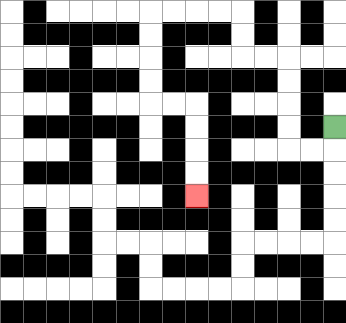{'start': '[14, 5]', 'end': '[8, 8]', 'path_directions': 'D,L,L,U,U,U,U,L,L,U,U,L,L,L,L,D,D,D,D,R,R,D,D,D,D', 'path_coordinates': '[[14, 5], [14, 6], [13, 6], [12, 6], [12, 5], [12, 4], [12, 3], [12, 2], [11, 2], [10, 2], [10, 1], [10, 0], [9, 0], [8, 0], [7, 0], [6, 0], [6, 1], [6, 2], [6, 3], [6, 4], [7, 4], [8, 4], [8, 5], [8, 6], [8, 7], [8, 8]]'}